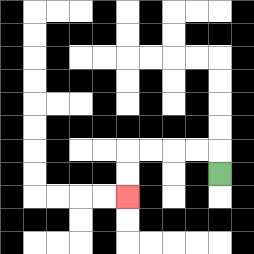{'start': '[9, 7]', 'end': '[5, 8]', 'path_directions': 'U,L,L,L,L,D,D', 'path_coordinates': '[[9, 7], [9, 6], [8, 6], [7, 6], [6, 6], [5, 6], [5, 7], [5, 8]]'}